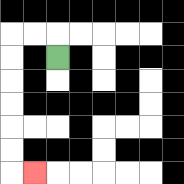{'start': '[2, 2]', 'end': '[1, 7]', 'path_directions': 'U,L,L,D,D,D,D,D,D,R', 'path_coordinates': '[[2, 2], [2, 1], [1, 1], [0, 1], [0, 2], [0, 3], [0, 4], [0, 5], [0, 6], [0, 7], [1, 7]]'}